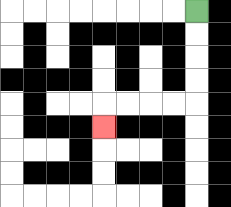{'start': '[8, 0]', 'end': '[4, 5]', 'path_directions': 'D,D,D,D,L,L,L,L,D', 'path_coordinates': '[[8, 0], [8, 1], [8, 2], [8, 3], [8, 4], [7, 4], [6, 4], [5, 4], [4, 4], [4, 5]]'}